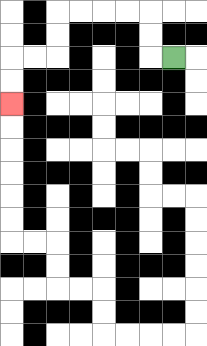{'start': '[7, 2]', 'end': '[0, 4]', 'path_directions': 'L,U,U,L,L,L,L,D,D,L,L,D,D', 'path_coordinates': '[[7, 2], [6, 2], [6, 1], [6, 0], [5, 0], [4, 0], [3, 0], [2, 0], [2, 1], [2, 2], [1, 2], [0, 2], [0, 3], [0, 4]]'}